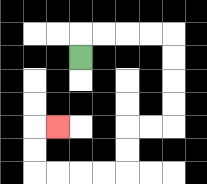{'start': '[3, 2]', 'end': '[2, 5]', 'path_directions': 'U,R,R,R,R,D,D,D,D,L,L,D,D,L,L,L,L,U,U,R', 'path_coordinates': '[[3, 2], [3, 1], [4, 1], [5, 1], [6, 1], [7, 1], [7, 2], [7, 3], [7, 4], [7, 5], [6, 5], [5, 5], [5, 6], [5, 7], [4, 7], [3, 7], [2, 7], [1, 7], [1, 6], [1, 5], [2, 5]]'}